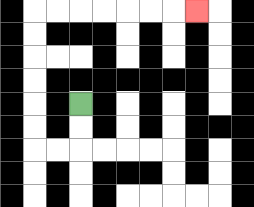{'start': '[3, 4]', 'end': '[8, 0]', 'path_directions': 'D,D,L,L,U,U,U,U,U,U,R,R,R,R,R,R,R', 'path_coordinates': '[[3, 4], [3, 5], [3, 6], [2, 6], [1, 6], [1, 5], [1, 4], [1, 3], [1, 2], [1, 1], [1, 0], [2, 0], [3, 0], [4, 0], [5, 0], [6, 0], [7, 0], [8, 0]]'}